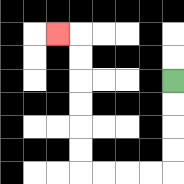{'start': '[7, 3]', 'end': '[2, 1]', 'path_directions': 'D,D,D,D,L,L,L,L,U,U,U,U,U,U,L', 'path_coordinates': '[[7, 3], [7, 4], [7, 5], [7, 6], [7, 7], [6, 7], [5, 7], [4, 7], [3, 7], [3, 6], [3, 5], [3, 4], [3, 3], [3, 2], [3, 1], [2, 1]]'}